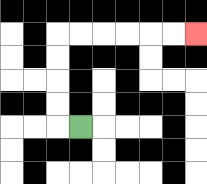{'start': '[3, 5]', 'end': '[8, 1]', 'path_directions': 'L,U,U,U,U,R,R,R,R,R,R', 'path_coordinates': '[[3, 5], [2, 5], [2, 4], [2, 3], [2, 2], [2, 1], [3, 1], [4, 1], [5, 1], [6, 1], [7, 1], [8, 1]]'}